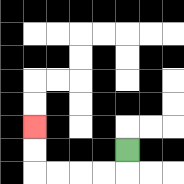{'start': '[5, 6]', 'end': '[1, 5]', 'path_directions': 'D,L,L,L,L,U,U', 'path_coordinates': '[[5, 6], [5, 7], [4, 7], [3, 7], [2, 7], [1, 7], [1, 6], [1, 5]]'}